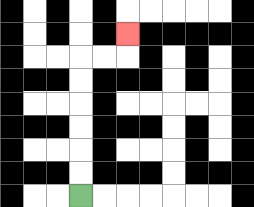{'start': '[3, 8]', 'end': '[5, 1]', 'path_directions': 'U,U,U,U,U,U,R,R,U', 'path_coordinates': '[[3, 8], [3, 7], [3, 6], [3, 5], [3, 4], [3, 3], [3, 2], [4, 2], [5, 2], [5, 1]]'}